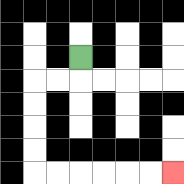{'start': '[3, 2]', 'end': '[7, 7]', 'path_directions': 'D,L,L,D,D,D,D,R,R,R,R,R,R', 'path_coordinates': '[[3, 2], [3, 3], [2, 3], [1, 3], [1, 4], [1, 5], [1, 6], [1, 7], [2, 7], [3, 7], [4, 7], [5, 7], [6, 7], [7, 7]]'}